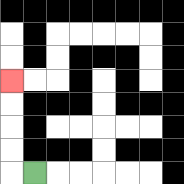{'start': '[1, 7]', 'end': '[0, 3]', 'path_directions': 'L,U,U,U,U', 'path_coordinates': '[[1, 7], [0, 7], [0, 6], [0, 5], [0, 4], [0, 3]]'}